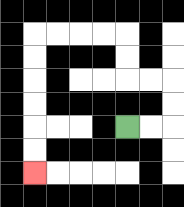{'start': '[5, 5]', 'end': '[1, 7]', 'path_directions': 'R,R,U,U,L,L,U,U,L,L,L,L,D,D,D,D,D,D', 'path_coordinates': '[[5, 5], [6, 5], [7, 5], [7, 4], [7, 3], [6, 3], [5, 3], [5, 2], [5, 1], [4, 1], [3, 1], [2, 1], [1, 1], [1, 2], [1, 3], [1, 4], [1, 5], [1, 6], [1, 7]]'}